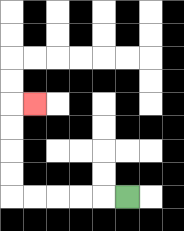{'start': '[5, 8]', 'end': '[1, 4]', 'path_directions': 'L,L,L,L,L,U,U,U,U,R', 'path_coordinates': '[[5, 8], [4, 8], [3, 8], [2, 8], [1, 8], [0, 8], [0, 7], [0, 6], [0, 5], [0, 4], [1, 4]]'}